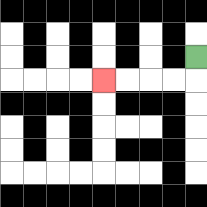{'start': '[8, 2]', 'end': '[4, 3]', 'path_directions': 'D,L,L,L,L', 'path_coordinates': '[[8, 2], [8, 3], [7, 3], [6, 3], [5, 3], [4, 3]]'}